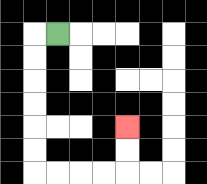{'start': '[2, 1]', 'end': '[5, 5]', 'path_directions': 'L,D,D,D,D,D,D,R,R,R,R,U,U', 'path_coordinates': '[[2, 1], [1, 1], [1, 2], [1, 3], [1, 4], [1, 5], [1, 6], [1, 7], [2, 7], [3, 7], [4, 7], [5, 7], [5, 6], [5, 5]]'}